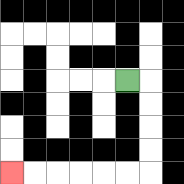{'start': '[5, 3]', 'end': '[0, 7]', 'path_directions': 'R,D,D,D,D,L,L,L,L,L,L', 'path_coordinates': '[[5, 3], [6, 3], [6, 4], [6, 5], [6, 6], [6, 7], [5, 7], [4, 7], [3, 7], [2, 7], [1, 7], [0, 7]]'}